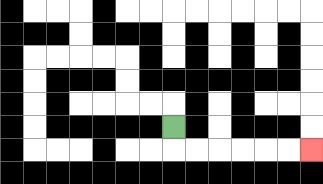{'start': '[7, 5]', 'end': '[13, 6]', 'path_directions': 'D,R,R,R,R,R,R', 'path_coordinates': '[[7, 5], [7, 6], [8, 6], [9, 6], [10, 6], [11, 6], [12, 6], [13, 6]]'}